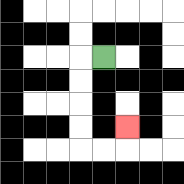{'start': '[4, 2]', 'end': '[5, 5]', 'path_directions': 'L,D,D,D,D,R,R,U', 'path_coordinates': '[[4, 2], [3, 2], [3, 3], [3, 4], [3, 5], [3, 6], [4, 6], [5, 6], [5, 5]]'}